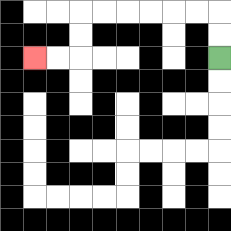{'start': '[9, 2]', 'end': '[1, 2]', 'path_directions': 'U,U,L,L,L,L,L,L,D,D,L,L', 'path_coordinates': '[[9, 2], [9, 1], [9, 0], [8, 0], [7, 0], [6, 0], [5, 0], [4, 0], [3, 0], [3, 1], [3, 2], [2, 2], [1, 2]]'}